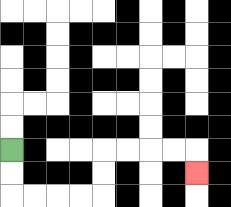{'start': '[0, 6]', 'end': '[8, 7]', 'path_directions': 'D,D,R,R,R,R,U,U,R,R,R,R,D', 'path_coordinates': '[[0, 6], [0, 7], [0, 8], [1, 8], [2, 8], [3, 8], [4, 8], [4, 7], [4, 6], [5, 6], [6, 6], [7, 6], [8, 6], [8, 7]]'}